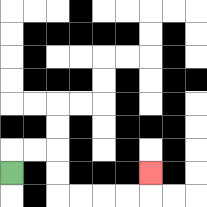{'start': '[0, 7]', 'end': '[6, 7]', 'path_directions': 'U,R,R,D,D,R,R,R,R,U', 'path_coordinates': '[[0, 7], [0, 6], [1, 6], [2, 6], [2, 7], [2, 8], [3, 8], [4, 8], [5, 8], [6, 8], [6, 7]]'}